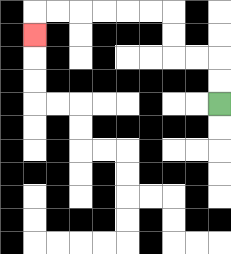{'start': '[9, 4]', 'end': '[1, 1]', 'path_directions': 'U,U,L,L,U,U,L,L,L,L,L,L,D', 'path_coordinates': '[[9, 4], [9, 3], [9, 2], [8, 2], [7, 2], [7, 1], [7, 0], [6, 0], [5, 0], [4, 0], [3, 0], [2, 0], [1, 0], [1, 1]]'}